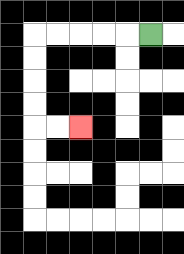{'start': '[6, 1]', 'end': '[3, 5]', 'path_directions': 'L,L,L,L,L,D,D,D,D,R,R', 'path_coordinates': '[[6, 1], [5, 1], [4, 1], [3, 1], [2, 1], [1, 1], [1, 2], [1, 3], [1, 4], [1, 5], [2, 5], [3, 5]]'}